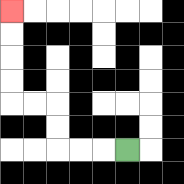{'start': '[5, 6]', 'end': '[0, 0]', 'path_directions': 'L,L,L,U,U,L,L,U,U,U,U', 'path_coordinates': '[[5, 6], [4, 6], [3, 6], [2, 6], [2, 5], [2, 4], [1, 4], [0, 4], [0, 3], [0, 2], [0, 1], [0, 0]]'}